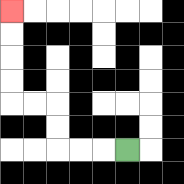{'start': '[5, 6]', 'end': '[0, 0]', 'path_directions': 'L,L,L,U,U,L,L,U,U,U,U', 'path_coordinates': '[[5, 6], [4, 6], [3, 6], [2, 6], [2, 5], [2, 4], [1, 4], [0, 4], [0, 3], [0, 2], [0, 1], [0, 0]]'}